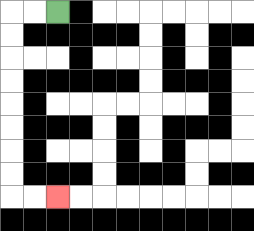{'start': '[2, 0]', 'end': '[2, 8]', 'path_directions': 'L,L,D,D,D,D,D,D,D,D,R,R', 'path_coordinates': '[[2, 0], [1, 0], [0, 0], [0, 1], [0, 2], [0, 3], [0, 4], [0, 5], [0, 6], [0, 7], [0, 8], [1, 8], [2, 8]]'}